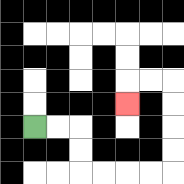{'start': '[1, 5]', 'end': '[5, 4]', 'path_directions': 'R,R,D,D,R,R,R,R,U,U,U,U,L,L,D', 'path_coordinates': '[[1, 5], [2, 5], [3, 5], [3, 6], [3, 7], [4, 7], [5, 7], [6, 7], [7, 7], [7, 6], [7, 5], [7, 4], [7, 3], [6, 3], [5, 3], [5, 4]]'}